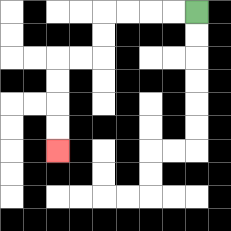{'start': '[8, 0]', 'end': '[2, 6]', 'path_directions': 'L,L,L,L,D,D,L,L,D,D,D,D', 'path_coordinates': '[[8, 0], [7, 0], [6, 0], [5, 0], [4, 0], [4, 1], [4, 2], [3, 2], [2, 2], [2, 3], [2, 4], [2, 5], [2, 6]]'}